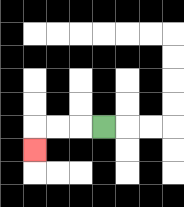{'start': '[4, 5]', 'end': '[1, 6]', 'path_directions': 'L,L,L,D', 'path_coordinates': '[[4, 5], [3, 5], [2, 5], [1, 5], [1, 6]]'}